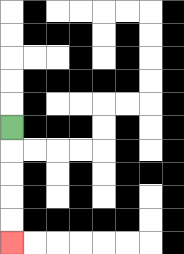{'start': '[0, 5]', 'end': '[0, 10]', 'path_directions': 'D,D,D,D,D', 'path_coordinates': '[[0, 5], [0, 6], [0, 7], [0, 8], [0, 9], [0, 10]]'}